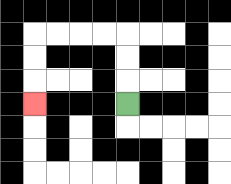{'start': '[5, 4]', 'end': '[1, 4]', 'path_directions': 'U,U,U,L,L,L,L,D,D,D', 'path_coordinates': '[[5, 4], [5, 3], [5, 2], [5, 1], [4, 1], [3, 1], [2, 1], [1, 1], [1, 2], [1, 3], [1, 4]]'}